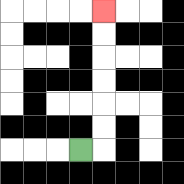{'start': '[3, 6]', 'end': '[4, 0]', 'path_directions': 'R,U,U,U,U,U,U', 'path_coordinates': '[[3, 6], [4, 6], [4, 5], [4, 4], [4, 3], [4, 2], [4, 1], [4, 0]]'}